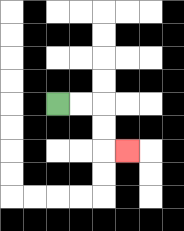{'start': '[2, 4]', 'end': '[5, 6]', 'path_directions': 'R,R,D,D,R', 'path_coordinates': '[[2, 4], [3, 4], [4, 4], [4, 5], [4, 6], [5, 6]]'}